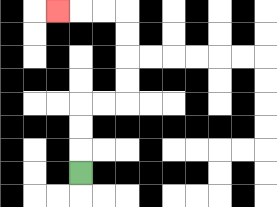{'start': '[3, 7]', 'end': '[2, 0]', 'path_directions': 'U,U,U,R,R,U,U,U,U,L,L,L', 'path_coordinates': '[[3, 7], [3, 6], [3, 5], [3, 4], [4, 4], [5, 4], [5, 3], [5, 2], [5, 1], [5, 0], [4, 0], [3, 0], [2, 0]]'}